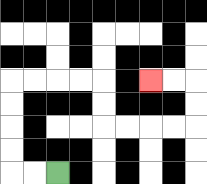{'start': '[2, 7]', 'end': '[6, 3]', 'path_directions': 'L,L,U,U,U,U,R,R,R,R,D,D,R,R,R,R,U,U,L,L', 'path_coordinates': '[[2, 7], [1, 7], [0, 7], [0, 6], [0, 5], [0, 4], [0, 3], [1, 3], [2, 3], [3, 3], [4, 3], [4, 4], [4, 5], [5, 5], [6, 5], [7, 5], [8, 5], [8, 4], [8, 3], [7, 3], [6, 3]]'}